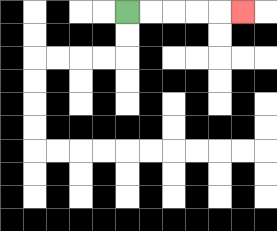{'start': '[5, 0]', 'end': '[10, 0]', 'path_directions': 'R,R,R,R,R', 'path_coordinates': '[[5, 0], [6, 0], [7, 0], [8, 0], [9, 0], [10, 0]]'}